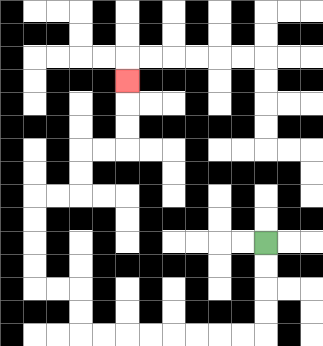{'start': '[11, 10]', 'end': '[5, 3]', 'path_directions': 'D,D,D,D,L,L,L,L,L,L,L,L,U,U,L,L,U,U,U,U,R,R,U,U,R,R,U,U,U', 'path_coordinates': '[[11, 10], [11, 11], [11, 12], [11, 13], [11, 14], [10, 14], [9, 14], [8, 14], [7, 14], [6, 14], [5, 14], [4, 14], [3, 14], [3, 13], [3, 12], [2, 12], [1, 12], [1, 11], [1, 10], [1, 9], [1, 8], [2, 8], [3, 8], [3, 7], [3, 6], [4, 6], [5, 6], [5, 5], [5, 4], [5, 3]]'}